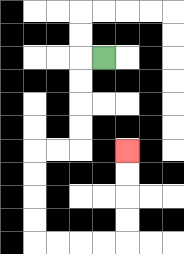{'start': '[4, 2]', 'end': '[5, 6]', 'path_directions': 'L,D,D,D,D,L,L,D,D,D,D,R,R,R,R,U,U,U,U', 'path_coordinates': '[[4, 2], [3, 2], [3, 3], [3, 4], [3, 5], [3, 6], [2, 6], [1, 6], [1, 7], [1, 8], [1, 9], [1, 10], [2, 10], [3, 10], [4, 10], [5, 10], [5, 9], [5, 8], [5, 7], [5, 6]]'}